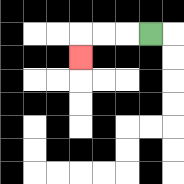{'start': '[6, 1]', 'end': '[3, 2]', 'path_directions': 'L,L,L,D', 'path_coordinates': '[[6, 1], [5, 1], [4, 1], [3, 1], [3, 2]]'}